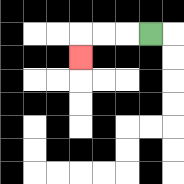{'start': '[6, 1]', 'end': '[3, 2]', 'path_directions': 'L,L,L,D', 'path_coordinates': '[[6, 1], [5, 1], [4, 1], [3, 1], [3, 2]]'}